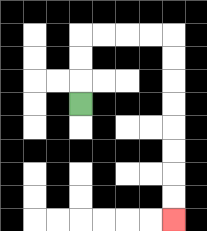{'start': '[3, 4]', 'end': '[7, 9]', 'path_directions': 'U,U,U,R,R,R,R,D,D,D,D,D,D,D,D', 'path_coordinates': '[[3, 4], [3, 3], [3, 2], [3, 1], [4, 1], [5, 1], [6, 1], [7, 1], [7, 2], [7, 3], [7, 4], [7, 5], [7, 6], [7, 7], [7, 8], [7, 9]]'}